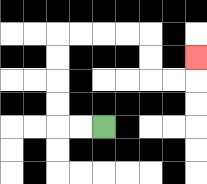{'start': '[4, 5]', 'end': '[8, 2]', 'path_directions': 'L,L,U,U,U,U,R,R,R,R,D,D,R,R,U', 'path_coordinates': '[[4, 5], [3, 5], [2, 5], [2, 4], [2, 3], [2, 2], [2, 1], [3, 1], [4, 1], [5, 1], [6, 1], [6, 2], [6, 3], [7, 3], [8, 3], [8, 2]]'}